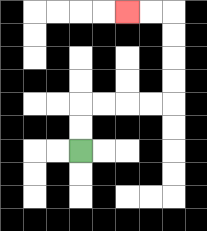{'start': '[3, 6]', 'end': '[5, 0]', 'path_directions': 'U,U,R,R,R,R,U,U,U,U,L,L', 'path_coordinates': '[[3, 6], [3, 5], [3, 4], [4, 4], [5, 4], [6, 4], [7, 4], [7, 3], [7, 2], [7, 1], [7, 0], [6, 0], [5, 0]]'}